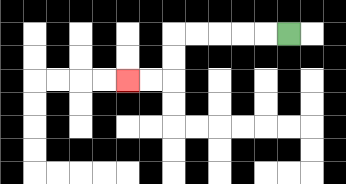{'start': '[12, 1]', 'end': '[5, 3]', 'path_directions': 'L,L,L,L,L,D,D,L,L', 'path_coordinates': '[[12, 1], [11, 1], [10, 1], [9, 1], [8, 1], [7, 1], [7, 2], [7, 3], [6, 3], [5, 3]]'}